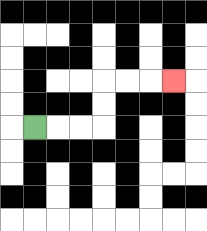{'start': '[1, 5]', 'end': '[7, 3]', 'path_directions': 'R,R,R,U,U,R,R,R', 'path_coordinates': '[[1, 5], [2, 5], [3, 5], [4, 5], [4, 4], [4, 3], [5, 3], [6, 3], [7, 3]]'}